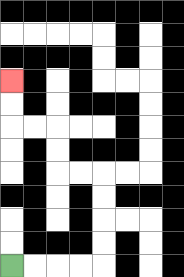{'start': '[0, 11]', 'end': '[0, 3]', 'path_directions': 'R,R,R,R,U,U,U,U,L,L,U,U,L,L,U,U', 'path_coordinates': '[[0, 11], [1, 11], [2, 11], [3, 11], [4, 11], [4, 10], [4, 9], [4, 8], [4, 7], [3, 7], [2, 7], [2, 6], [2, 5], [1, 5], [0, 5], [0, 4], [0, 3]]'}